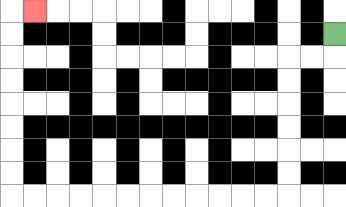{'start': '[14, 1]', 'end': '[1, 0]', 'path_directions': 'D,L,L,D,D,D,D,D,D,L,L,L,L,L,L,L,L,L,L,L,L,U,U,U,U,U,U,U,U,R', 'path_coordinates': '[[14, 1], [14, 2], [13, 2], [12, 2], [12, 3], [12, 4], [12, 5], [12, 6], [12, 7], [12, 8], [11, 8], [10, 8], [9, 8], [8, 8], [7, 8], [6, 8], [5, 8], [4, 8], [3, 8], [2, 8], [1, 8], [0, 8], [0, 7], [0, 6], [0, 5], [0, 4], [0, 3], [0, 2], [0, 1], [0, 0], [1, 0]]'}